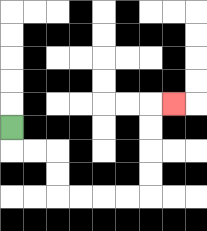{'start': '[0, 5]', 'end': '[7, 4]', 'path_directions': 'D,R,R,D,D,R,R,R,R,U,U,U,U,R', 'path_coordinates': '[[0, 5], [0, 6], [1, 6], [2, 6], [2, 7], [2, 8], [3, 8], [4, 8], [5, 8], [6, 8], [6, 7], [6, 6], [6, 5], [6, 4], [7, 4]]'}